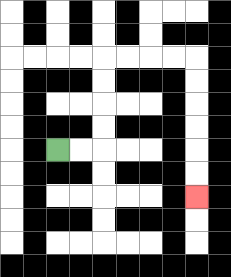{'start': '[2, 6]', 'end': '[8, 8]', 'path_directions': 'R,R,U,U,U,U,R,R,R,R,D,D,D,D,D,D', 'path_coordinates': '[[2, 6], [3, 6], [4, 6], [4, 5], [4, 4], [4, 3], [4, 2], [5, 2], [6, 2], [7, 2], [8, 2], [8, 3], [8, 4], [8, 5], [8, 6], [8, 7], [8, 8]]'}